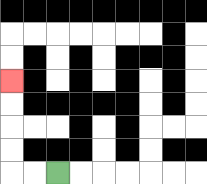{'start': '[2, 7]', 'end': '[0, 3]', 'path_directions': 'L,L,U,U,U,U', 'path_coordinates': '[[2, 7], [1, 7], [0, 7], [0, 6], [0, 5], [0, 4], [0, 3]]'}